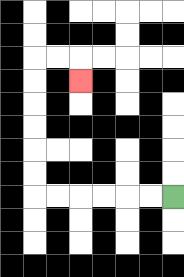{'start': '[7, 8]', 'end': '[3, 3]', 'path_directions': 'L,L,L,L,L,L,U,U,U,U,U,U,R,R,D', 'path_coordinates': '[[7, 8], [6, 8], [5, 8], [4, 8], [3, 8], [2, 8], [1, 8], [1, 7], [1, 6], [1, 5], [1, 4], [1, 3], [1, 2], [2, 2], [3, 2], [3, 3]]'}